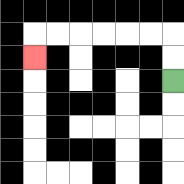{'start': '[7, 3]', 'end': '[1, 2]', 'path_directions': 'U,U,L,L,L,L,L,L,D', 'path_coordinates': '[[7, 3], [7, 2], [7, 1], [6, 1], [5, 1], [4, 1], [3, 1], [2, 1], [1, 1], [1, 2]]'}